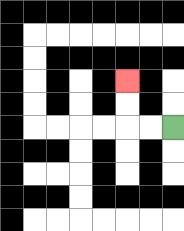{'start': '[7, 5]', 'end': '[5, 3]', 'path_directions': 'L,L,U,U', 'path_coordinates': '[[7, 5], [6, 5], [5, 5], [5, 4], [5, 3]]'}